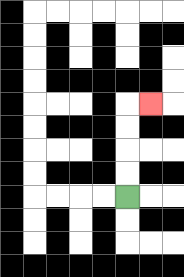{'start': '[5, 8]', 'end': '[6, 4]', 'path_directions': 'U,U,U,U,R', 'path_coordinates': '[[5, 8], [5, 7], [5, 6], [5, 5], [5, 4], [6, 4]]'}